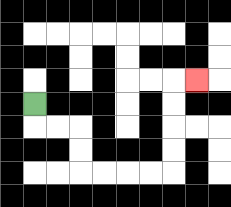{'start': '[1, 4]', 'end': '[8, 3]', 'path_directions': 'D,R,R,D,D,R,R,R,R,U,U,U,U,R', 'path_coordinates': '[[1, 4], [1, 5], [2, 5], [3, 5], [3, 6], [3, 7], [4, 7], [5, 7], [6, 7], [7, 7], [7, 6], [7, 5], [7, 4], [7, 3], [8, 3]]'}